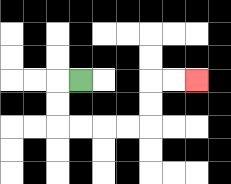{'start': '[3, 3]', 'end': '[8, 3]', 'path_directions': 'L,D,D,R,R,R,R,U,U,R,R', 'path_coordinates': '[[3, 3], [2, 3], [2, 4], [2, 5], [3, 5], [4, 5], [5, 5], [6, 5], [6, 4], [6, 3], [7, 3], [8, 3]]'}